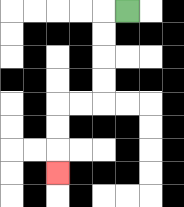{'start': '[5, 0]', 'end': '[2, 7]', 'path_directions': 'L,D,D,D,D,L,L,D,D,D', 'path_coordinates': '[[5, 0], [4, 0], [4, 1], [4, 2], [4, 3], [4, 4], [3, 4], [2, 4], [2, 5], [2, 6], [2, 7]]'}